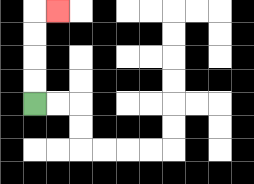{'start': '[1, 4]', 'end': '[2, 0]', 'path_directions': 'U,U,U,U,R', 'path_coordinates': '[[1, 4], [1, 3], [1, 2], [1, 1], [1, 0], [2, 0]]'}